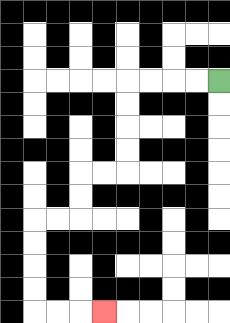{'start': '[9, 3]', 'end': '[4, 13]', 'path_directions': 'L,L,L,L,D,D,D,D,L,L,D,D,L,L,D,D,D,D,R,R,R', 'path_coordinates': '[[9, 3], [8, 3], [7, 3], [6, 3], [5, 3], [5, 4], [5, 5], [5, 6], [5, 7], [4, 7], [3, 7], [3, 8], [3, 9], [2, 9], [1, 9], [1, 10], [1, 11], [1, 12], [1, 13], [2, 13], [3, 13], [4, 13]]'}